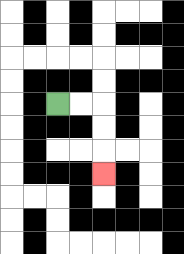{'start': '[2, 4]', 'end': '[4, 7]', 'path_directions': 'R,R,D,D,D', 'path_coordinates': '[[2, 4], [3, 4], [4, 4], [4, 5], [4, 6], [4, 7]]'}